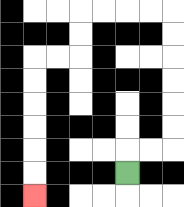{'start': '[5, 7]', 'end': '[1, 8]', 'path_directions': 'U,R,R,U,U,U,U,U,U,L,L,L,L,D,D,L,L,D,D,D,D,D,D', 'path_coordinates': '[[5, 7], [5, 6], [6, 6], [7, 6], [7, 5], [7, 4], [7, 3], [7, 2], [7, 1], [7, 0], [6, 0], [5, 0], [4, 0], [3, 0], [3, 1], [3, 2], [2, 2], [1, 2], [1, 3], [1, 4], [1, 5], [1, 6], [1, 7], [1, 8]]'}